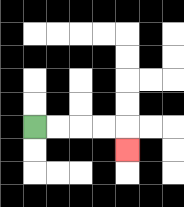{'start': '[1, 5]', 'end': '[5, 6]', 'path_directions': 'R,R,R,R,D', 'path_coordinates': '[[1, 5], [2, 5], [3, 5], [4, 5], [5, 5], [5, 6]]'}